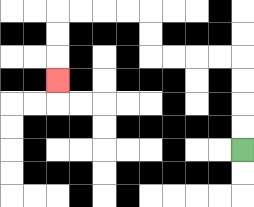{'start': '[10, 6]', 'end': '[2, 3]', 'path_directions': 'U,U,U,U,L,L,L,L,U,U,L,L,L,L,D,D,D', 'path_coordinates': '[[10, 6], [10, 5], [10, 4], [10, 3], [10, 2], [9, 2], [8, 2], [7, 2], [6, 2], [6, 1], [6, 0], [5, 0], [4, 0], [3, 0], [2, 0], [2, 1], [2, 2], [2, 3]]'}